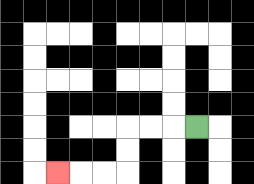{'start': '[8, 5]', 'end': '[2, 7]', 'path_directions': 'L,L,L,D,D,L,L,L', 'path_coordinates': '[[8, 5], [7, 5], [6, 5], [5, 5], [5, 6], [5, 7], [4, 7], [3, 7], [2, 7]]'}